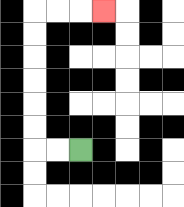{'start': '[3, 6]', 'end': '[4, 0]', 'path_directions': 'L,L,U,U,U,U,U,U,R,R,R', 'path_coordinates': '[[3, 6], [2, 6], [1, 6], [1, 5], [1, 4], [1, 3], [1, 2], [1, 1], [1, 0], [2, 0], [3, 0], [4, 0]]'}